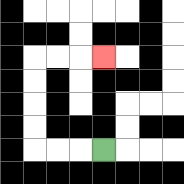{'start': '[4, 6]', 'end': '[4, 2]', 'path_directions': 'L,L,L,U,U,U,U,R,R,R', 'path_coordinates': '[[4, 6], [3, 6], [2, 6], [1, 6], [1, 5], [1, 4], [1, 3], [1, 2], [2, 2], [3, 2], [4, 2]]'}